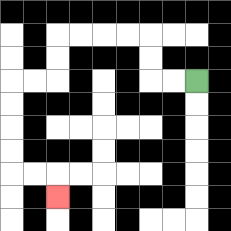{'start': '[8, 3]', 'end': '[2, 8]', 'path_directions': 'L,L,U,U,L,L,L,L,D,D,L,L,D,D,D,D,R,R,D', 'path_coordinates': '[[8, 3], [7, 3], [6, 3], [6, 2], [6, 1], [5, 1], [4, 1], [3, 1], [2, 1], [2, 2], [2, 3], [1, 3], [0, 3], [0, 4], [0, 5], [0, 6], [0, 7], [1, 7], [2, 7], [2, 8]]'}